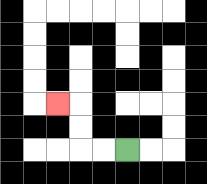{'start': '[5, 6]', 'end': '[2, 4]', 'path_directions': 'L,L,U,U,L', 'path_coordinates': '[[5, 6], [4, 6], [3, 6], [3, 5], [3, 4], [2, 4]]'}